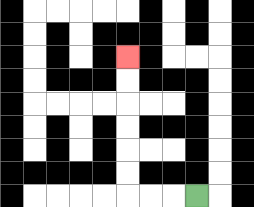{'start': '[8, 8]', 'end': '[5, 2]', 'path_directions': 'L,L,L,U,U,U,U,U,U', 'path_coordinates': '[[8, 8], [7, 8], [6, 8], [5, 8], [5, 7], [5, 6], [5, 5], [5, 4], [5, 3], [5, 2]]'}